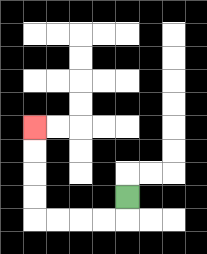{'start': '[5, 8]', 'end': '[1, 5]', 'path_directions': 'D,L,L,L,L,U,U,U,U', 'path_coordinates': '[[5, 8], [5, 9], [4, 9], [3, 9], [2, 9], [1, 9], [1, 8], [1, 7], [1, 6], [1, 5]]'}